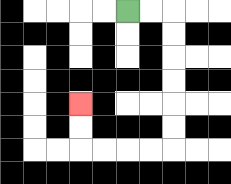{'start': '[5, 0]', 'end': '[3, 4]', 'path_directions': 'R,R,D,D,D,D,D,D,L,L,L,L,U,U', 'path_coordinates': '[[5, 0], [6, 0], [7, 0], [7, 1], [7, 2], [7, 3], [7, 4], [7, 5], [7, 6], [6, 6], [5, 6], [4, 6], [3, 6], [3, 5], [3, 4]]'}